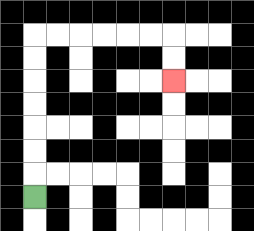{'start': '[1, 8]', 'end': '[7, 3]', 'path_directions': 'U,U,U,U,U,U,U,R,R,R,R,R,R,D,D', 'path_coordinates': '[[1, 8], [1, 7], [1, 6], [1, 5], [1, 4], [1, 3], [1, 2], [1, 1], [2, 1], [3, 1], [4, 1], [5, 1], [6, 1], [7, 1], [7, 2], [7, 3]]'}